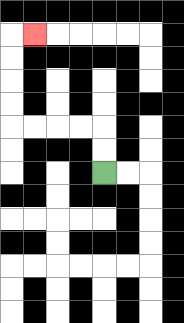{'start': '[4, 7]', 'end': '[1, 1]', 'path_directions': 'U,U,L,L,L,L,U,U,U,U,R', 'path_coordinates': '[[4, 7], [4, 6], [4, 5], [3, 5], [2, 5], [1, 5], [0, 5], [0, 4], [0, 3], [0, 2], [0, 1], [1, 1]]'}